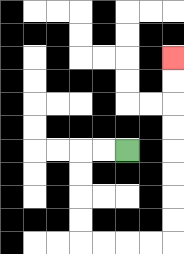{'start': '[5, 6]', 'end': '[7, 2]', 'path_directions': 'L,L,D,D,D,D,R,R,R,R,U,U,U,U,U,U,U,U', 'path_coordinates': '[[5, 6], [4, 6], [3, 6], [3, 7], [3, 8], [3, 9], [3, 10], [4, 10], [5, 10], [6, 10], [7, 10], [7, 9], [7, 8], [7, 7], [7, 6], [7, 5], [7, 4], [7, 3], [7, 2]]'}